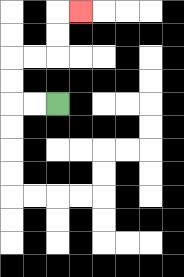{'start': '[2, 4]', 'end': '[3, 0]', 'path_directions': 'L,L,U,U,R,R,U,U,R', 'path_coordinates': '[[2, 4], [1, 4], [0, 4], [0, 3], [0, 2], [1, 2], [2, 2], [2, 1], [2, 0], [3, 0]]'}